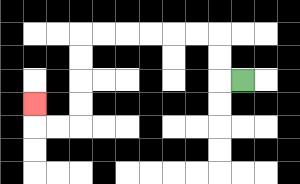{'start': '[10, 3]', 'end': '[1, 4]', 'path_directions': 'L,U,U,L,L,L,L,L,L,D,D,D,D,L,L,U', 'path_coordinates': '[[10, 3], [9, 3], [9, 2], [9, 1], [8, 1], [7, 1], [6, 1], [5, 1], [4, 1], [3, 1], [3, 2], [3, 3], [3, 4], [3, 5], [2, 5], [1, 5], [1, 4]]'}